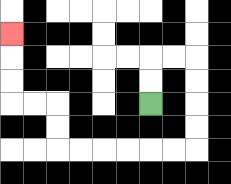{'start': '[6, 4]', 'end': '[0, 1]', 'path_directions': 'U,U,R,R,D,D,D,D,L,L,L,L,L,L,U,U,L,L,U,U,U', 'path_coordinates': '[[6, 4], [6, 3], [6, 2], [7, 2], [8, 2], [8, 3], [8, 4], [8, 5], [8, 6], [7, 6], [6, 6], [5, 6], [4, 6], [3, 6], [2, 6], [2, 5], [2, 4], [1, 4], [0, 4], [0, 3], [0, 2], [0, 1]]'}